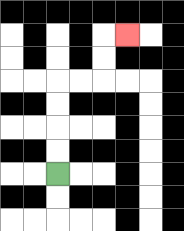{'start': '[2, 7]', 'end': '[5, 1]', 'path_directions': 'U,U,U,U,R,R,U,U,R', 'path_coordinates': '[[2, 7], [2, 6], [2, 5], [2, 4], [2, 3], [3, 3], [4, 3], [4, 2], [4, 1], [5, 1]]'}